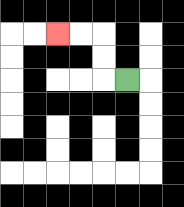{'start': '[5, 3]', 'end': '[2, 1]', 'path_directions': 'L,U,U,L,L', 'path_coordinates': '[[5, 3], [4, 3], [4, 2], [4, 1], [3, 1], [2, 1]]'}